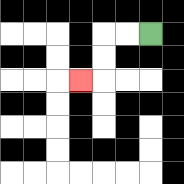{'start': '[6, 1]', 'end': '[3, 3]', 'path_directions': 'L,L,D,D,L', 'path_coordinates': '[[6, 1], [5, 1], [4, 1], [4, 2], [4, 3], [3, 3]]'}